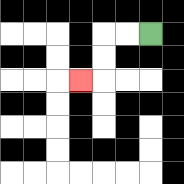{'start': '[6, 1]', 'end': '[3, 3]', 'path_directions': 'L,L,D,D,L', 'path_coordinates': '[[6, 1], [5, 1], [4, 1], [4, 2], [4, 3], [3, 3]]'}